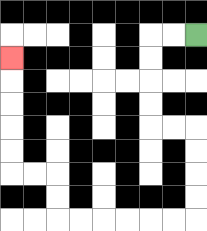{'start': '[8, 1]', 'end': '[0, 2]', 'path_directions': 'L,L,D,D,D,D,R,R,D,D,D,D,L,L,L,L,L,L,U,U,L,L,U,U,U,U,U', 'path_coordinates': '[[8, 1], [7, 1], [6, 1], [6, 2], [6, 3], [6, 4], [6, 5], [7, 5], [8, 5], [8, 6], [8, 7], [8, 8], [8, 9], [7, 9], [6, 9], [5, 9], [4, 9], [3, 9], [2, 9], [2, 8], [2, 7], [1, 7], [0, 7], [0, 6], [0, 5], [0, 4], [0, 3], [0, 2]]'}